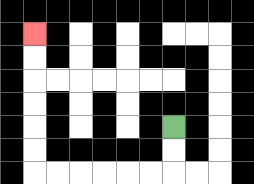{'start': '[7, 5]', 'end': '[1, 1]', 'path_directions': 'D,D,L,L,L,L,L,L,U,U,U,U,U,U', 'path_coordinates': '[[7, 5], [7, 6], [7, 7], [6, 7], [5, 7], [4, 7], [3, 7], [2, 7], [1, 7], [1, 6], [1, 5], [1, 4], [1, 3], [1, 2], [1, 1]]'}